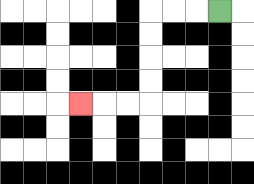{'start': '[9, 0]', 'end': '[3, 4]', 'path_directions': 'L,L,L,D,D,D,D,L,L,L', 'path_coordinates': '[[9, 0], [8, 0], [7, 0], [6, 0], [6, 1], [6, 2], [6, 3], [6, 4], [5, 4], [4, 4], [3, 4]]'}